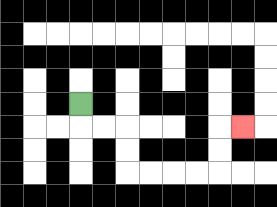{'start': '[3, 4]', 'end': '[10, 5]', 'path_directions': 'D,R,R,D,D,R,R,R,R,U,U,R', 'path_coordinates': '[[3, 4], [3, 5], [4, 5], [5, 5], [5, 6], [5, 7], [6, 7], [7, 7], [8, 7], [9, 7], [9, 6], [9, 5], [10, 5]]'}